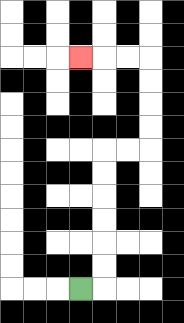{'start': '[3, 12]', 'end': '[3, 2]', 'path_directions': 'R,U,U,U,U,U,U,R,R,U,U,U,U,L,L,L', 'path_coordinates': '[[3, 12], [4, 12], [4, 11], [4, 10], [4, 9], [4, 8], [4, 7], [4, 6], [5, 6], [6, 6], [6, 5], [6, 4], [6, 3], [6, 2], [5, 2], [4, 2], [3, 2]]'}